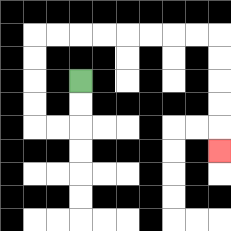{'start': '[3, 3]', 'end': '[9, 6]', 'path_directions': 'D,D,L,L,U,U,U,U,R,R,R,R,R,R,R,R,D,D,D,D,D', 'path_coordinates': '[[3, 3], [3, 4], [3, 5], [2, 5], [1, 5], [1, 4], [1, 3], [1, 2], [1, 1], [2, 1], [3, 1], [4, 1], [5, 1], [6, 1], [7, 1], [8, 1], [9, 1], [9, 2], [9, 3], [9, 4], [9, 5], [9, 6]]'}